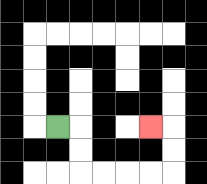{'start': '[2, 5]', 'end': '[6, 5]', 'path_directions': 'R,D,D,R,R,R,R,U,U,L', 'path_coordinates': '[[2, 5], [3, 5], [3, 6], [3, 7], [4, 7], [5, 7], [6, 7], [7, 7], [7, 6], [7, 5], [6, 5]]'}